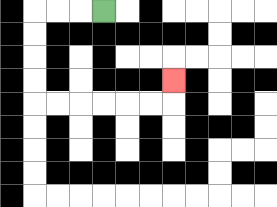{'start': '[4, 0]', 'end': '[7, 3]', 'path_directions': 'L,L,L,D,D,D,D,R,R,R,R,R,R,U', 'path_coordinates': '[[4, 0], [3, 0], [2, 0], [1, 0], [1, 1], [1, 2], [1, 3], [1, 4], [2, 4], [3, 4], [4, 4], [5, 4], [6, 4], [7, 4], [7, 3]]'}